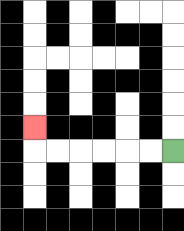{'start': '[7, 6]', 'end': '[1, 5]', 'path_directions': 'L,L,L,L,L,L,U', 'path_coordinates': '[[7, 6], [6, 6], [5, 6], [4, 6], [3, 6], [2, 6], [1, 6], [1, 5]]'}